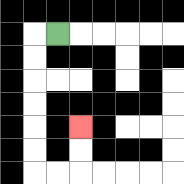{'start': '[2, 1]', 'end': '[3, 5]', 'path_directions': 'L,D,D,D,D,D,D,R,R,U,U', 'path_coordinates': '[[2, 1], [1, 1], [1, 2], [1, 3], [1, 4], [1, 5], [1, 6], [1, 7], [2, 7], [3, 7], [3, 6], [3, 5]]'}